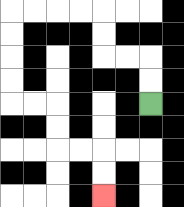{'start': '[6, 4]', 'end': '[4, 8]', 'path_directions': 'U,U,L,L,U,U,L,L,L,L,D,D,D,D,R,R,D,D,R,R,D,D', 'path_coordinates': '[[6, 4], [6, 3], [6, 2], [5, 2], [4, 2], [4, 1], [4, 0], [3, 0], [2, 0], [1, 0], [0, 0], [0, 1], [0, 2], [0, 3], [0, 4], [1, 4], [2, 4], [2, 5], [2, 6], [3, 6], [4, 6], [4, 7], [4, 8]]'}